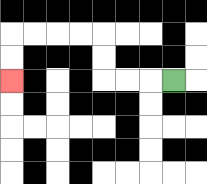{'start': '[7, 3]', 'end': '[0, 3]', 'path_directions': 'L,L,L,U,U,L,L,L,L,D,D', 'path_coordinates': '[[7, 3], [6, 3], [5, 3], [4, 3], [4, 2], [4, 1], [3, 1], [2, 1], [1, 1], [0, 1], [0, 2], [0, 3]]'}